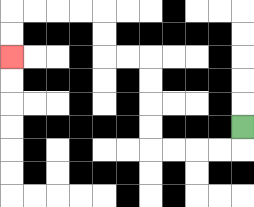{'start': '[10, 5]', 'end': '[0, 2]', 'path_directions': 'D,L,L,L,L,U,U,U,U,L,L,U,U,L,L,L,L,D,D', 'path_coordinates': '[[10, 5], [10, 6], [9, 6], [8, 6], [7, 6], [6, 6], [6, 5], [6, 4], [6, 3], [6, 2], [5, 2], [4, 2], [4, 1], [4, 0], [3, 0], [2, 0], [1, 0], [0, 0], [0, 1], [0, 2]]'}